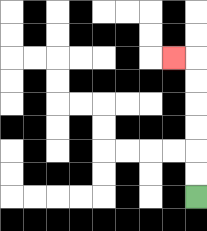{'start': '[8, 8]', 'end': '[7, 2]', 'path_directions': 'U,U,U,U,U,U,L', 'path_coordinates': '[[8, 8], [8, 7], [8, 6], [8, 5], [8, 4], [8, 3], [8, 2], [7, 2]]'}